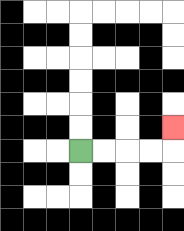{'start': '[3, 6]', 'end': '[7, 5]', 'path_directions': 'R,R,R,R,U', 'path_coordinates': '[[3, 6], [4, 6], [5, 6], [6, 6], [7, 6], [7, 5]]'}